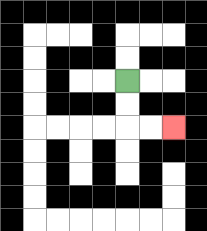{'start': '[5, 3]', 'end': '[7, 5]', 'path_directions': 'D,D,R,R', 'path_coordinates': '[[5, 3], [5, 4], [5, 5], [6, 5], [7, 5]]'}